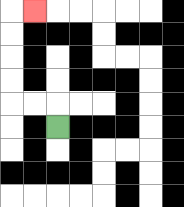{'start': '[2, 5]', 'end': '[1, 0]', 'path_directions': 'U,L,L,U,U,U,U,R', 'path_coordinates': '[[2, 5], [2, 4], [1, 4], [0, 4], [0, 3], [0, 2], [0, 1], [0, 0], [1, 0]]'}